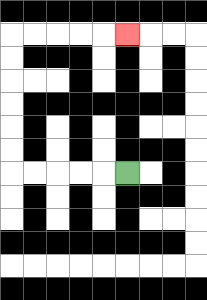{'start': '[5, 7]', 'end': '[5, 1]', 'path_directions': 'L,L,L,L,L,U,U,U,U,U,U,R,R,R,R,R', 'path_coordinates': '[[5, 7], [4, 7], [3, 7], [2, 7], [1, 7], [0, 7], [0, 6], [0, 5], [0, 4], [0, 3], [0, 2], [0, 1], [1, 1], [2, 1], [3, 1], [4, 1], [5, 1]]'}